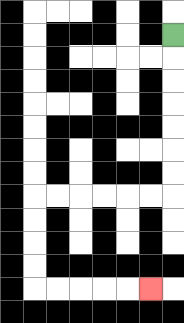{'start': '[7, 1]', 'end': '[6, 12]', 'path_directions': 'D,D,D,D,D,D,D,L,L,L,L,L,L,D,D,D,D,R,R,R,R,R', 'path_coordinates': '[[7, 1], [7, 2], [7, 3], [7, 4], [7, 5], [7, 6], [7, 7], [7, 8], [6, 8], [5, 8], [4, 8], [3, 8], [2, 8], [1, 8], [1, 9], [1, 10], [1, 11], [1, 12], [2, 12], [3, 12], [4, 12], [5, 12], [6, 12]]'}